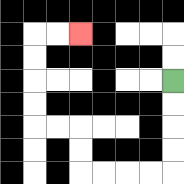{'start': '[7, 3]', 'end': '[3, 1]', 'path_directions': 'D,D,D,D,L,L,L,L,U,U,L,L,U,U,U,U,R,R', 'path_coordinates': '[[7, 3], [7, 4], [7, 5], [7, 6], [7, 7], [6, 7], [5, 7], [4, 7], [3, 7], [3, 6], [3, 5], [2, 5], [1, 5], [1, 4], [1, 3], [1, 2], [1, 1], [2, 1], [3, 1]]'}